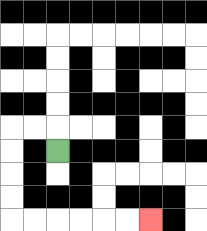{'start': '[2, 6]', 'end': '[6, 9]', 'path_directions': 'U,L,L,D,D,D,D,R,R,R,R,R,R', 'path_coordinates': '[[2, 6], [2, 5], [1, 5], [0, 5], [0, 6], [0, 7], [0, 8], [0, 9], [1, 9], [2, 9], [3, 9], [4, 9], [5, 9], [6, 9]]'}